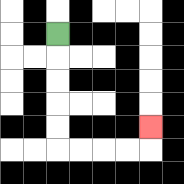{'start': '[2, 1]', 'end': '[6, 5]', 'path_directions': 'D,D,D,D,D,R,R,R,R,U', 'path_coordinates': '[[2, 1], [2, 2], [2, 3], [2, 4], [2, 5], [2, 6], [3, 6], [4, 6], [5, 6], [6, 6], [6, 5]]'}